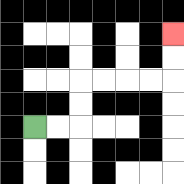{'start': '[1, 5]', 'end': '[7, 1]', 'path_directions': 'R,R,U,U,R,R,R,R,U,U', 'path_coordinates': '[[1, 5], [2, 5], [3, 5], [3, 4], [3, 3], [4, 3], [5, 3], [6, 3], [7, 3], [7, 2], [7, 1]]'}